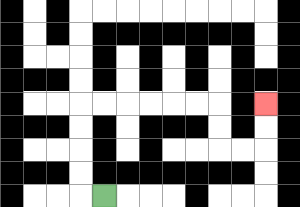{'start': '[4, 8]', 'end': '[11, 4]', 'path_directions': 'L,U,U,U,U,R,R,R,R,R,R,D,D,R,R,U,U', 'path_coordinates': '[[4, 8], [3, 8], [3, 7], [3, 6], [3, 5], [3, 4], [4, 4], [5, 4], [6, 4], [7, 4], [8, 4], [9, 4], [9, 5], [9, 6], [10, 6], [11, 6], [11, 5], [11, 4]]'}